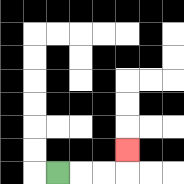{'start': '[2, 7]', 'end': '[5, 6]', 'path_directions': 'R,R,R,U', 'path_coordinates': '[[2, 7], [3, 7], [4, 7], [5, 7], [5, 6]]'}